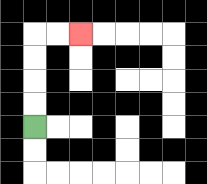{'start': '[1, 5]', 'end': '[3, 1]', 'path_directions': 'U,U,U,U,R,R', 'path_coordinates': '[[1, 5], [1, 4], [1, 3], [1, 2], [1, 1], [2, 1], [3, 1]]'}